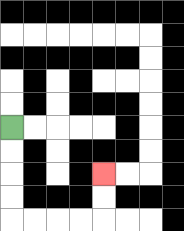{'start': '[0, 5]', 'end': '[4, 7]', 'path_directions': 'D,D,D,D,R,R,R,R,U,U', 'path_coordinates': '[[0, 5], [0, 6], [0, 7], [0, 8], [0, 9], [1, 9], [2, 9], [3, 9], [4, 9], [4, 8], [4, 7]]'}